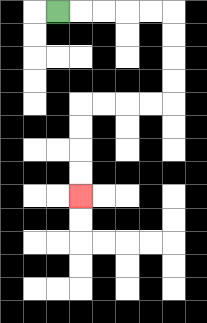{'start': '[2, 0]', 'end': '[3, 8]', 'path_directions': 'R,R,R,R,R,D,D,D,D,L,L,L,L,D,D,D,D', 'path_coordinates': '[[2, 0], [3, 0], [4, 0], [5, 0], [6, 0], [7, 0], [7, 1], [7, 2], [7, 3], [7, 4], [6, 4], [5, 4], [4, 4], [3, 4], [3, 5], [3, 6], [3, 7], [3, 8]]'}